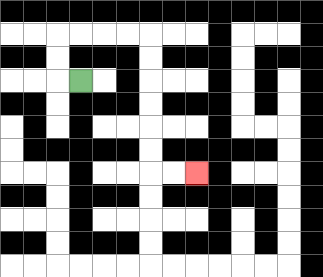{'start': '[3, 3]', 'end': '[8, 7]', 'path_directions': 'L,U,U,R,R,R,R,D,D,D,D,D,D,R,R', 'path_coordinates': '[[3, 3], [2, 3], [2, 2], [2, 1], [3, 1], [4, 1], [5, 1], [6, 1], [6, 2], [6, 3], [6, 4], [6, 5], [6, 6], [6, 7], [7, 7], [8, 7]]'}